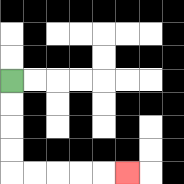{'start': '[0, 3]', 'end': '[5, 7]', 'path_directions': 'D,D,D,D,R,R,R,R,R', 'path_coordinates': '[[0, 3], [0, 4], [0, 5], [0, 6], [0, 7], [1, 7], [2, 7], [3, 7], [4, 7], [5, 7]]'}